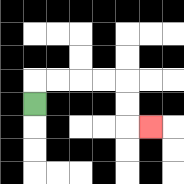{'start': '[1, 4]', 'end': '[6, 5]', 'path_directions': 'U,R,R,R,R,D,D,R', 'path_coordinates': '[[1, 4], [1, 3], [2, 3], [3, 3], [4, 3], [5, 3], [5, 4], [5, 5], [6, 5]]'}